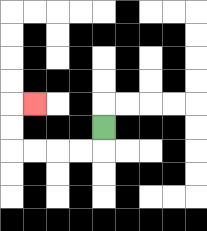{'start': '[4, 5]', 'end': '[1, 4]', 'path_directions': 'D,L,L,L,L,U,U,R', 'path_coordinates': '[[4, 5], [4, 6], [3, 6], [2, 6], [1, 6], [0, 6], [0, 5], [0, 4], [1, 4]]'}